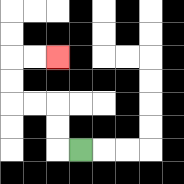{'start': '[3, 6]', 'end': '[2, 2]', 'path_directions': 'L,U,U,L,L,U,U,R,R', 'path_coordinates': '[[3, 6], [2, 6], [2, 5], [2, 4], [1, 4], [0, 4], [0, 3], [0, 2], [1, 2], [2, 2]]'}